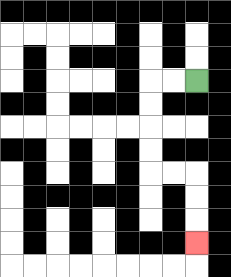{'start': '[8, 3]', 'end': '[8, 10]', 'path_directions': 'L,L,D,D,D,D,R,R,D,D,D', 'path_coordinates': '[[8, 3], [7, 3], [6, 3], [6, 4], [6, 5], [6, 6], [6, 7], [7, 7], [8, 7], [8, 8], [8, 9], [8, 10]]'}